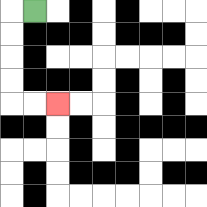{'start': '[1, 0]', 'end': '[2, 4]', 'path_directions': 'L,D,D,D,D,R,R', 'path_coordinates': '[[1, 0], [0, 0], [0, 1], [0, 2], [0, 3], [0, 4], [1, 4], [2, 4]]'}